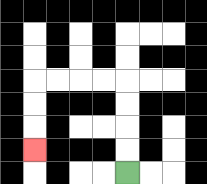{'start': '[5, 7]', 'end': '[1, 6]', 'path_directions': 'U,U,U,U,L,L,L,L,D,D,D', 'path_coordinates': '[[5, 7], [5, 6], [5, 5], [5, 4], [5, 3], [4, 3], [3, 3], [2, 3], [1, 3], [1, 4], [1, 5], [1, 6]]'}